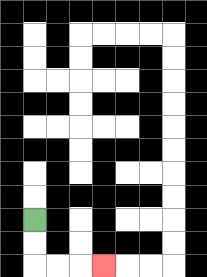{'start': '[1, 9]', 'end': '[4, 11]', 'path_directions': 'D,D,R,R,R', 'path_coordinates': '[[1, 9], [1, 10], [1, 11], [2, 11], [3, 11], [4, 11]]'}